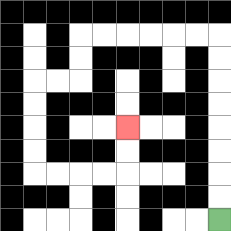{'start': '[9, 9]', 'end': '[5, 5]', 'path_directions': 'U,U,U,U,U,U,U,U,L,L,L,L,L,L,D,D,L,L,D,D,D,D,R,R,R,R,U,U', 'path_coordinates': '[[9, 9], [9, 8], [9, 7], [9, 6], [9, 5], [9, 4], [9, 3], [9, 2], [9, 1], [8, 1], [7, 1], [6, 1], [5, 1], [4, 1], [3, 1], [3, 2], [3, 3], [2, 3], [1, 3], [1, 4], [1, 5], [1, 6], [1, 7], [2, 7], [3, 7], [4, 7], [5, 7], [5, 6], [5, 5]]'}